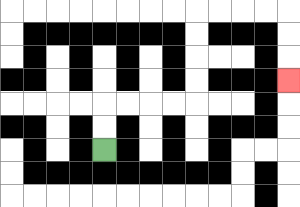{'start': '[4, 6]', 'end': '[12, 3]', 'path_directions': 'U,U,R,R,R,R,U,U,U,U,R,R,R,R,D,D,D', 'path_coordinates': '[[4, 6], [4, 5], [4, 4], [5, 4], [6, 4], [7, 4], [8, 4], [8, 3], [8, 2], [8, 1], [8, 0], [9, 0], [10, 0], [11, 0], [12, 0], [12, 1], [12, 2], [12, 3]]'}